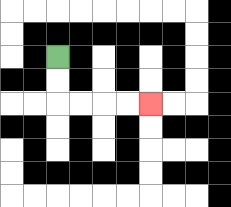{'start': '[2, 2]', 'end': '[6, 4]', 'path_directions': 'D,D,R,R,R,R', 'path_coordinates': '[[2, 2], [2, 3], [2, 4], [3, 4], [4, 4], [5, 4], [6, 4]]'}